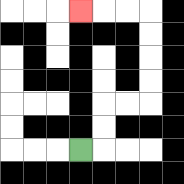{'start': '[3, 6]', 'end': '[3, 0]', 'path_directions': 'R,U,U,R,R,U,U,U,U,L,L,L', 'path_coordinates': '[[3, 6], [4, 6], [4, 5], [4, 4], [5, 4], [6, 4], [6, 3], [6, 2], [6, 1], [6, 0], [5, 0], [4, 0], [3, 0]]'}